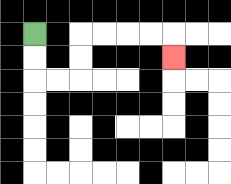{'start': '[1, 1]', 'end': '[7, 2]', 'path_directions': 'D,D,R,R,U,U,R,R,R,R,D', 'path_coordinates': '[[1, 1], [1, 2], [1, 3], [2, 3], [3, 3], [3, 2], [3, 1], [4, 1], [5, 1], [6, 1], [7, 1], [7, 2]]'}